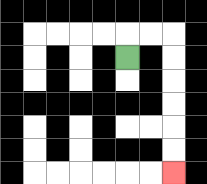{'start': '[5, 2]', 'end': '[7, 7]', 'path_directions': 'U,R,R,D,D,D,D,D,D', 'path_coordinates': '[[5, 2], [5, 1], [6, 1], [7, 1], [7, 2], [7, 3], [7, 4], [7, 5], [7, 6], [7, 7]]'}